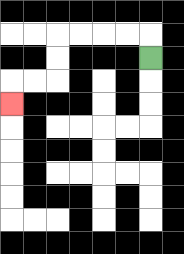{'start': '[6, 2]', 'end': '[0, 4]', 'path_directions': 'U,L,L,L,L,D,D,L,L,D', 'path_coordinates': '[[6, 2], [6, 1], [5, 1], [4, 1], [3, 1], [2, 1], [2, 2], [2, 3], [1, 3], [0, 3], [0, 4]]'}